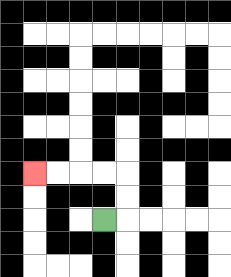{'start': '[4, 9]', 'end': '[1, 7]', 'path_directions': 'R,U,U,L,L,L,L', 'path_coordinates': '[[4, 9], [5, 9], [5, 8], [5, 7], [4, 7], [3, 7], [2, 7], [1, 7]]'}